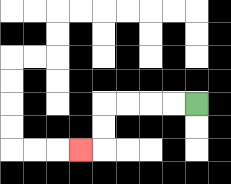{'start': '[8, 4]', 'end': '[3, 6]', 'path_directions': 'L,L,L,L,D,D,L', 'path_coordinates': '[[8, 4], [7, 4], [6, 4], [5, 4], [4, 4], [4, 5], [4, 6], [3, 6]]'}